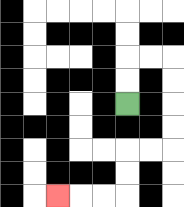{'start': '[5, 4]', 'end': '[2, 8]', 'path_directions': 'U,U,R,R,D,D,D,D,L,L,D,D,L,L,L', 'path_coordinates': '[[5, 4], [5, 3], [5, 2], [6, 2], [7, 2], [7, 3], [7, 4], [7, 5], [7, 6], [6, 6], [5, 6], [5, 7], [5, 8], [4, 8], [3, 8], [2, 8]]'}